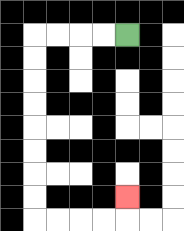{'start': '[5, 1]', 'end': '[5, 8]', 'path_directions': 'L,L,L,L,D,D,D,D,D,D,D,D,R,R,R,R,U', 'path_coordinates': '[[5, 1], [4, 1], [3, 1], [2, 1], [1, 1], [1, 2], [1, 3], [1, 4], [1, 5], [1, 6], [1, 7], [1, 8], [1, 9], [2, 9], [3, 9], [4, 9], [5, 9], [5, 8]]'}